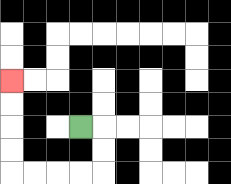{'start': '[3, 5]', 'end': '[0, 3]', 'path_directions': 'R,D,D,L,L,L,L,U,U,U,U', 'path_coordinates': '[[3, 5], [4, 5], [4, 6], [4, 7], [3, 7], [2, 7], [1, 7], [0, 7], [0, 6], [0, 5], [0, 4], [0, 3]]'}